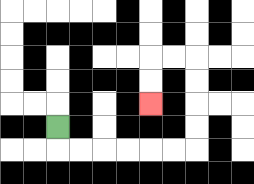{'start': '[2, 5]', 'end': '[6, 4]', 'path_directions': 'D,R,R,R,R,R,R,U,U,U,U,L,L,D,D', 'path_coordinates': '[[2, 5], [2, 6], [3, 6], [4, 6], [5, 6], [6, 6], [7, 6], [8, 6], [8, 5], [8, 4], [8, 3], [8, 2], [7, 2], [6, 2], [6, 3], [6, 4]]'}